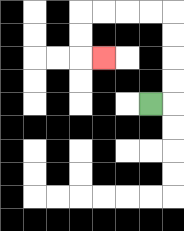{'start': '[6, 4]', 'end': '[4, 2]', 'path_directions': 'R,U,U,U,U,L,L,L,L,D,D,R', 'path_coordinates': '[[6, 4], [7, 4], [7, 3], [7, 2], [7, 1], [7, 0], [6, 0], [5, 0], [4, 0], [3, 0], [3, 1], [3, 2], [4, 2]]'}